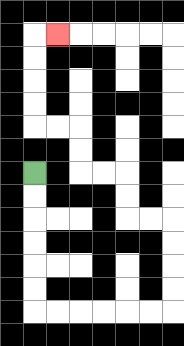{'start': '[1, 7]', 'end': '[2, 1]', 'path_directions': 'D,D,D,D,D,D,R,R,R,R,R,R,U,U,U,U,L,L,U,U,L,L,U,U,L,L,U,U,U,U,R', 'path_coordinates': '[[1, 7], [1, 8], [1, 9], [1, 10], [1, 11], [1, 12], [1, 13], [2, 13], [3, 13], [4, 13], [5, 13], [6, 13], [7, 13], [7, 12], [7, 11], [7, 10], [7, 9], [6, 9], [5, 9], [5, 8], [5, 7], [4, 7], [3, 7], [3, 6], [3, 5], [2, 5], [1, 5], [1, 4], [1, 3], [1, 2], [1, 1], [2, 1]]'}